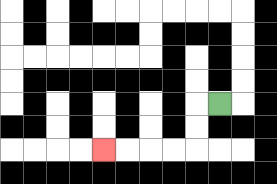{'start': '[9, 4]', 'end': '[4, 6]', 'path_directions': 'L,D,D,L,L,L,L', 'path_coordinates': '[[9, 4], [8, 4], [8, 5], [8, 6], [7, 6], [6, 6], [5, 6], [4, 6]]'}